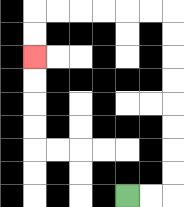{'start': '[5, 8]', 'end': '[1, 2]', 'path_directions': 'R,R,U,U,U,U,U,U,U,U,L,L,L,L,L,L,D,D', 'path_coordinates': '[[5, 8], [6, 8], [7, 8], [7, 7], [7, 6], [7, 5], [7, 4], [7, 3], [7, 2], [7, 1], [7, 0], [6, 0], [5, 0], [4, 0], [3, 0], [2, 0], [1, 0], [1, 1], [1, 2]]'}